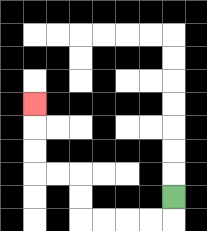{'start': '[7, 8]', 'end': '[1, 4]', 'path_directions': 'D,L,L,L,L,U,U,L,L,U,U,U', 'path_coordinates': '[[7, 8], [7, 9], [6, 9], [5, 9], [4, 9], [3, 9], [3, 8], [3, 7], [2, 7], [1, 7], [1, 6], [1, 5], [1, 4]]'}